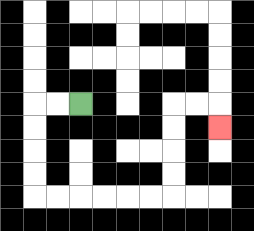{'start': '[3, 4]', 'end': '[9, 5]', 'path_directions': 'L,L,D,D,D,D,R,R,R,R,R,R,U,U,U,U,R,R,D', 'path_coordinates': '[[3, 4], [2, 4], [1, 4], [1, 5], [1, 6], [1, 7], [1, 8], [2, 8], [3, 8], [4, 8], [5, 8], [6, 8], [7, 8], [7, 7], [7, 6], [7, 5], [7, 4], [8, 4], [9, 4], [9, 5]]'}